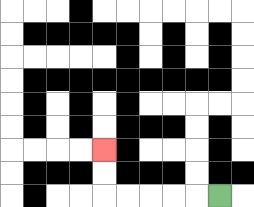{'start': '[9, 8]', 'end': '[4, 6]', 'path_directions': 'L,L,L,L,L,U,U', 'path_coordinates': '[[9, 8], [8, 8], [7, 8], [6, 8], [5, 8], [4, 8], [4, 7], [4, 6]]'}